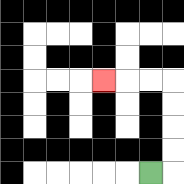{'start': '[6, 7]', 'end': '[4, 3]', 'path_directions': 'R,U,U,U,U,L,L,L', 'path_coordinates': '[[6, 7], [7, 7], [7, 6], [7, 5], [7, 4], [7, 3], [6, 3], [5, 3], [4, 3]]'}